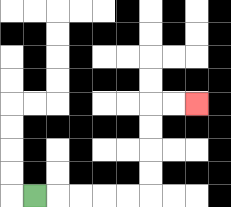{'start': '[1, 8]', 'end': '[8, 4]', 'path_directions': 'R,R,R,R,R,U,U,U,U,R,R', 'path_coordinates': '[[1, 8], [2, 8], [3, 8], [4, 8], [5, 8], [6, 8], [6, 7], [6, 6], [6, 5], [6, 4], [7, 4], [8, 4]]'}